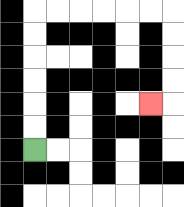{'start': '[1, 6]', 'end': '[6, 4]', 'path_directions': 'U,U,U,U,U,U,R,R,R,R,R,R,D,D,D,D,L', 'path_coordinates': '[[1, 6], [1, 5], [1, 4], [1, 3], [1, 2], [1, 1], [1, 0], [2, 0], [3, 0], [4, 0], [5, 0], [6, 0], [7, 0], [7, 1], [7, 2], [7, 3], [7, 4], [6, 4]]'}